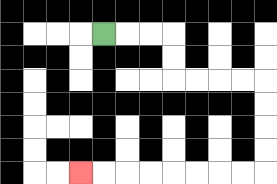{'start': '[4, 1]', 'end': '[3, 7]', 'path_directions': 'R,R,R,D,D,R,R,R,R,D,D,D,D,L,L,L,L,L,L,L,L', 'path_coordinates': '[[4, 1], [5, 1], [6, 1], [7, 1], [7, 2], [7, 3], [8, 3], [9, 3], [10, 3], [11, 3], [11, 4], [11, 5], [11, 6], [11, 7], [10, 7], [9, 7], [8, 7], [7, 7], [6, 7], [5, 7], [4, 7], [3, 7]]'}